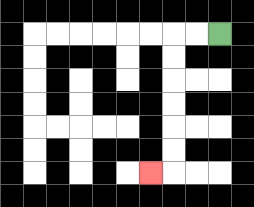{'start': '[9, 1]', 'end': '[6, 7]', 'path_directions': 'L,L,D,D,D,D,D,D,L', 'path_coordinates': '[[9, 1], [8, 1], [7, 1], [7, 2], [7, 3], [7, 4], [7, 5], [7, 6], [7, 7], [6, 7]]'}